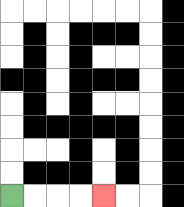{'start': '[0, 8]', 'end': '[4, 8]', 'path_directions': 'R,R,R,R', 'path_coordinates': '[[0, 8], [1, 8], [2, 8], [3, 8], [4, 8]]'}